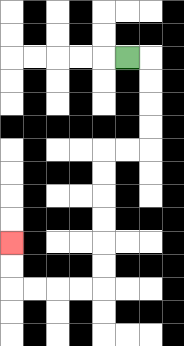{'start': '[5, 2]', 'end': '[0, 10]', 'path_directions': 'R,D,D,D,D,L,L,D,D,D,D,D,D,L,L,L,L,U,U', 'path_coordinates': '[[5, 2], [6, 2], [6, 3], [6, 4], [6, 5], [6, 6], [5, 6], [4, 6], [4, 7], [4, 8], [4, 9], [4, 10], [4, 11], [4, 12], [3, 12], [2, 12], [1, 12], [0, 12], [0, 11], [0, 10]]'}